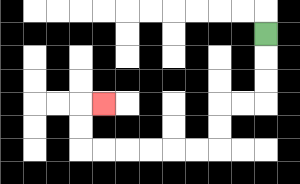{'start': '[11, 1]', 'end': '[4, 4]', 'path_directions': 'D,D,D,L,L,D,D,L,L,L,L,L,L,U,U,R', 'path_coordinates': '[[11, 1], [11, 2], [11, 3], [11, 4], [10, 4], [9, 4], [9, 5], [9, 6], [8, 6], [7, 6], [6, 6], [5, 6], [4, 6], [3, 6], [3, 5], [3, 4], [4, 4]]'}